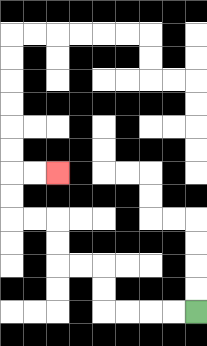{'start': '[8, 13]', 'end': '[2, 7]', 'path_directions': 'L,L,L,L,U,U,L,L,U,U,L,L,U,U,R,R', 'path_coordinates': '[[8, 13], [7, 13], [6, 13], [5, 13], [4, 13], [4, 12], [4, 11], [3, 11], [2, 11], [2, 10], [2, 9], [1, 9], [0, 9], [0, 8], [0, 7], [1, 7], [2, 7]]'}